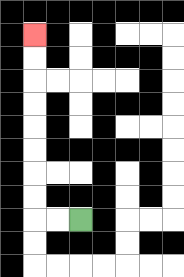{'start': '[3, 9]', 'end': '[1, 1]', 'path_directions': 'L,L,U,U,U,U,U,U,U,U', 'path_coordinates': '[[3, 9], [2, 9], [1, 9], [1, 8], [1, 7], [1, 6], [1, 5], [1, 4], [1, 3], [1, 2], [1, 1]]'}